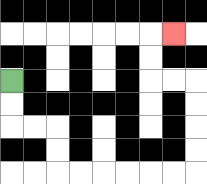{'start': '[0, 3]', 'end': '[7, 1]', 'path_directions': 'D,D,R,R,D,D,R,R,R,R,R,R,U,U,U,U,L,L,U,U,R', 'path_coordinates': '[[0, 3], [0, 4], [0, 5], [1, 5], [2, 5], [2, 6], [2, 7], [3, 7], [4, 7], [5, 7], [6, 7], [7, 7], [8, 7], [8, 6], [8, 5], [8, 4], [8, 3], [7, 3], [6, 3], [6, 2], [6, 1], [7, 1]]'}